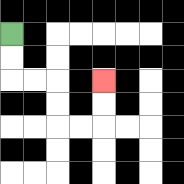{'start': '[0, 1]', 'end': '[4, 3]', 'path_directions': 'D,D,R,R,D,D,R,R,U,U', 'path_coordinates': '[[0, 1], [0, 2], [0, 3], [1, 3], [2, 3], [2, 4], [2, 5], [3, 5], [4, 5], [4, 4], [4, 3]]'}